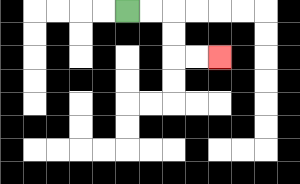{'start': '[5, 0]', 'end': '[9, 2]', 'path_directions': 'R,R,D,D,R,R', 'path_coordinates': '[[5, 0], [6, 0], [7, 0], [7, 1], [7, 2], [8, 2], [9, 2]]'}